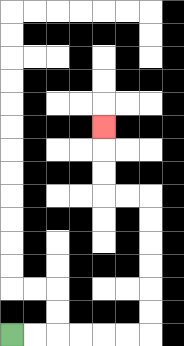{'start': '[0, 14]', 'end': '[4, 5]', 'path_directions': 'R,R,R,R,R,R,U,U,U,U,U,U,L,L,U,U,U', 'path_coordinates': '[[0, 14], [1, 14], [2, 14], [3, 14], [4, 14], [5, 14], [6, 14], [6, 13], [6, 12], [6, 11], [6, 10], [6, 9], [6, 8], [5, 8], [4, 8], [4, 7], [4, 6], [4, 5]]'}